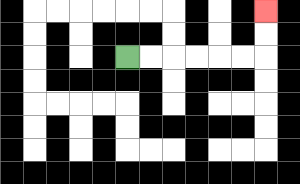{'start': '[5, 2]', 'end': '[11, 0]', 'path_directions': 'R,R,R,R,R,R,U,U', 'path_coordinates': '[[5, 2], [6, 2], [7, 2], [8, 2], [9, 2], [10, 2], [11, 2], [11, 1], [11, 0]]'}